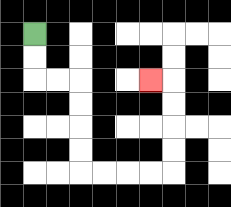{'start': '[1, 1]', 'end': '[6, 3]', 'path_directions': 'D,D,R,R,D,D,D,D,R,R,R,R,U,U,U,U,L', 'path_coordinates': '[[1, 1], [1, 2], [1, 3], [2, 3], [3, 3], [3, 4], [3, 5], [3, 6], [3, 7], [4, 7], [5, 7], [6, 7], [7, 7], [7, 6], [7, 5], [7, 4], [7, 3], [6, 3]]'}